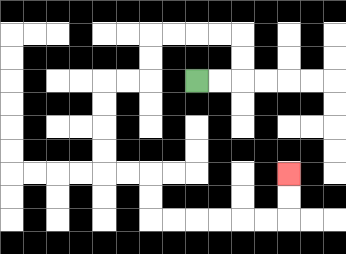{'start': '[8, 3]', 'end': '[12, 7]', 'path_directions': 'R,R,U,U,L,L,L,L,D,D,L,L,D,D,D,D,R,R,D,D,R,R,R,R,R,R,U,U', 'path_coordinates': '[[8, 3], [9, 3], [10, 3], [10, 2], [10, 1], [9, 1], [8, 1], [7, 1], [6, 1], [6, 2], [6, 3], [5, 3], [4, 3], [4, 4], [4, 5], [4, 6], [4, 7], [5, 7], [6, 7], [6, 8], [6, 9], [7, 9], [8, 9], [9, 9], [10, 9], [11, 9], [12, 9], [12, 8], [12, 7]]'}